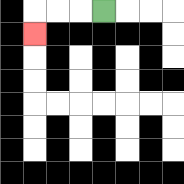{'start': '[4, 0]', 'end': '[1, 1]', 'path_directions': 'L,L,L,D', 'path_coordinates': '[[4, 0], [3, 0], [2, 0], [1, 0], [1, 1]]'}